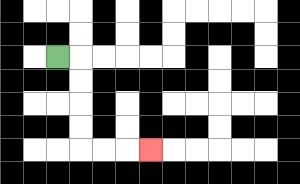{'start': '[2, 2]', 'end': '[6, 6]', 'path_directions': 'R,D,D,D,D,R,R,R', 'path_coordinates': '[[2, 2], [3, 2], [3, 3], [3, 4], [3, 5], [3, 6], [4, 6], [5, 6], [6, 6]]'}